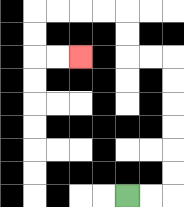{'start': '[5, 8]', 'end': '[3, 2]', 'path_directions': 'R,R,U,U,U,U,U,U,L,L,U,U,L,L,L,L,D,D,R,R', 'path_coordinates': '[[5, 8], [6, 8], [7, 8], [7, 7], [7, 6], [7, 5], [7, 4], [7, 3], [7, 2], [6, 2], [5, 2], [5, 1], [5, 0], [4, 0], [3, 0], [2, 0], [1, 0], [1, 1], [1, 2], [2, 2], [3, 2]]'}